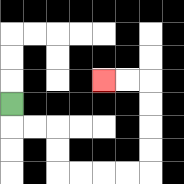{'start': '[0, 4]', 'end': '[4, 3]', 'path_directions': 'D,R,R,D,D,R,R,R,R,U,U,U,U,L,L', 'path_coordinates': '[[0, 4], [0, 5], [1, 5], [2, 5], [2, 6], [2, 7], [3, 7], [4, 7], [5, 7], [6, 7], [6, 6], [6, 5], [6, 4], [6, 3], [5, 3], [4, 3]]'}